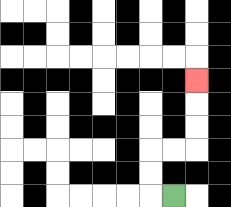{'start': '[7, 8]', 'end': '[8, 3]', 'path_directions': 'L,U,U,R,R,U,U,U', 'path_coordinates': '[[7, 8], [6, 8], [6, 7], [6, 6], [7, 6], [8, 6], [8, 5], [8, 4], [8, 3]]'}